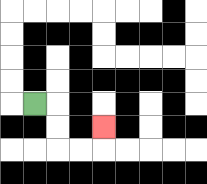{'start': '[1, 4]', 'end': '[4, 5]', 'path_directions': 'R,D,D,R,R,U', 'path_coordinates': '[[1, 4], [2, 4], [2, 5], [2, 6], [3, 6], [4, 6], [4, 5]]'}